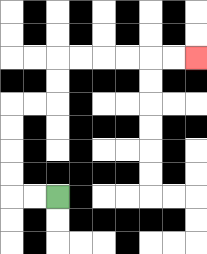{'start': '[2, 8]', 'end': '[8, 2]', 'path_directions': 'L,L,U,U,U,U,R,R,U,U,R,R,R,R,R,R', 'path_coordinates': '[[2, 8], [1, 8], [0, 8], [0, 7], [0, 6], [0, 5], [0, 4], [1, 4], [2, 4], [2, 3], [2, 2], [3, 2], [4, 2], [5, 2], [6, 2], [7, 2], [8, 2]]'}